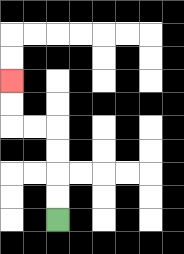{'start': '[2, 9]', 'end': '[0, 3]', 'path_directions': 'U,U,U,U,L,L,U,U', 'path_coordinates': '[[2, 9], [2, 8], [2, 7], [2, 6], [2, 5], [1, 5], [0, 5], [0, 4], [0, 3]]'}